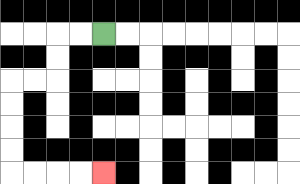{'start': '[4, 1]', 'end': '[4, 7]', 'path_directions': 'L,L,D,D,L,L,D,D,D,D,R,R,R,R', 'path_coordinates': '[[4, 1], [3, 1], [2, 1], [2, 2], [2, 3], [1, 3], [0, 3], [0, 4], [0, 5], [0, 6], [0, 7], [1, 7], [2, 7], [3, 7], [4, 7]]'}